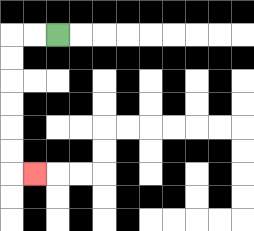{'start': '[2, 1]', 'end': '[1, 7]', 'path_directions': 'L,L,D,D,D,D,D,D,R', 'path_coordinates': '[[2, 1], [1, 1], [0, 1], [0, 2], [0, 3], [0, 4], [0, 5], [0, 6], [0, 7], [1, 7]]'}